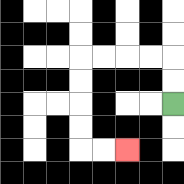{'start': '[7, 4]', 'end': '[5, 6]', 'path_directions': 'U,U,L,L,L,L,D,D,D,D,R,R', 'path_coordinates': '[[7, 4], [7, 3], [7, 2], [6, 2], [5, 2], [4, 2], [3, 2], [3, 3], [3, 4], [3, 5], [3, 6], [4, 6], [5, 6]]'}